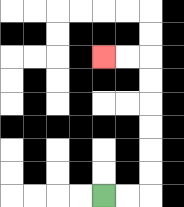{'start': '[4, 8]', 'end': '[4, 2]', 'path_directions': 'R,R,U,U,U,U,U,U,L,L', 'path_coordinates': '[[4, 8], [5, 8], [6, 8], [6, 7], [6, 6], [6, 5], [6, 4], [6, 3], [6, 2], [5, 2], [4, 2]]'}